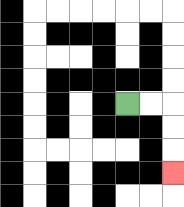{'start': '[5, 4]', 'end': '[7, 7]', 'path_directions': 'R,R,D,D,D', 'path_coordinates': '[[5, 4], [6, 4], [7, 4], [7, 5], [7, 6], [7, 7]]'}